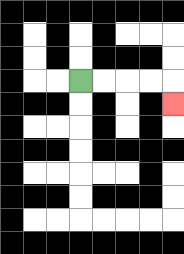{'start': '[3, 3]', 'end': '[7, 4]', 'path_directions': 'R,R,R,R,D', 'path_coordinates': '[[3, 3], [4, 3], [5, 3], [6, 3], [7, 3], [7, 4]]'}